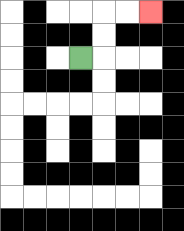{'start': '[3, 2]', 'end': '[6, 0]', 'path_directions': 'R,U,U,R,R', 'path_coordinates': '[[3, 2], [4, 2], [4, 1], [4, 0], [5, 0], [6, 0]]'}